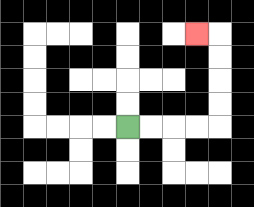{'start': '[5, 5]', 'end': '[8, 1]', 'path_directions': 'R,R,R,R,U,U,U,U,L', 'path_coordinates': '[[5, 5], [6, 5], [7, 5], [8, 5], [9, 5], [9, 4], [9, 3], [9, 2], [9, 1], [8, 1]]'}